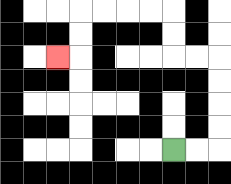{'start': '[7, 6]', 'end': '[2, 2]', 'path_directions': 'R,R,U,U,U,U,L,L,U,U,L,L,L,L,D,D,L', 'path_coordinates': '[[7, 6], [8, 6], [9, 6], [9, 5], [9, 4], [9, 3], [9, 2], [8, 2], [7, 2], [7, 1], [7, 0], [6, 0], [5, 0], [4, 0], [3, 0], [3, 1], [3, 2], [2, 2]]'}